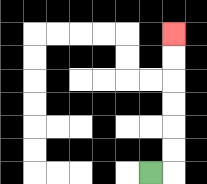{'start': '[6, 7]', 'end': '[7, 1]', 'path_directions': 'R,U,U,U,U,U,U', 'path_coordinates': '[[6, 7], [7, 7], [7, 6], [7, 5], [7, 4], [7, 3], [7, 2], [7, 1]]'}